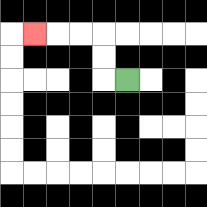{'start': '[5, 3]', 'end': '[1, 1]', 'path_directions': 'L,U,U,L,L,L', 'path_coordinates': '[[5, 3], [4, 3], [4, 2], [4, 1], [3, 1], [2, 1], [1, 1]]'}